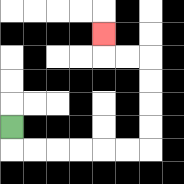{'start': '[0, 5]', 'end': '[4, 1]', 'path_directions': 'D,R,R,R,R,R,R,U,U,U,U,L,L,U', 'path_coordinates': '[[0, 5], [0, 6], [1, 6], [2, 6], [3, 6], [4, 6], [5, 6], [6, 6], [6, 5], [6, 4], [6, 3], [6, 2], [5, 2], [4, 2], [4, 1]]'}